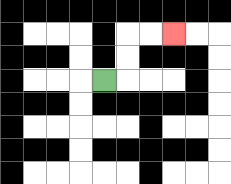{'start': '[4, 3]', 'end': '[7, 1]', 'path_directions': 'R,U,U,R,R', 'path_coordinates': '[[4, 3], [5, 3], [5, 2], [5, 1], [6, 1], [7, 1]]'}